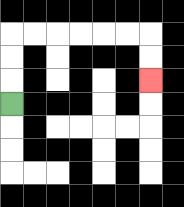{'start': '[0, 4]', 'end': '[6, 3]', 'path_directions': 'U,U,U,R,R,R,R,R,R,D,D', 'path_coordinates': '[[0, 4], [0, 3], [0, 2], [0, 1], [1, 1], [2, 1], [3, 1], [4, 1], [5, 1], [6, 1], [6, 2], [6, 3]]'}